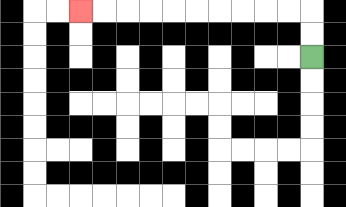{'start': '[13, 2]', 'end': '[3, 0]', 'path_directions': 'U,U,L,L,L,L,L,L,L,L,L,L', 'path_coordinates': '[[13, 2], [13, 1], [13, 0], [12, 0], [11, 0], [10, 0], [9, 0], [8, 0], [7, 0], [6, 0], [5, 0], [4, 0], [3, 0]]'}